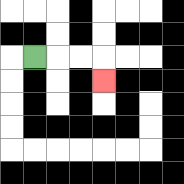{'start': '[1, 2]', 'end': '[4, 3]', 'path_directions': 'R,R,R,D', 'path_coordinates': '[[1, 2], [2, 2], [3, 2], [4, 2], [4, 3]]'}